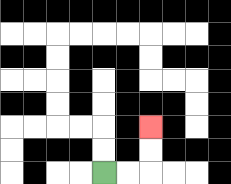{'start': '[4, 7]', 'end': '[6, 5]', 'path_directions': 'R,R,U,U', 'path_coordinates': '[[4, 7], [5, 7], [6, 7], [6, 6], [6, 5]]'}